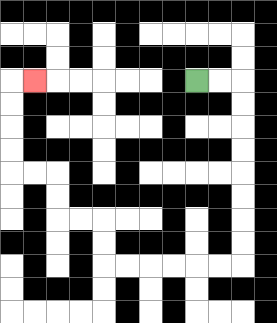{'start': '[8, 3]', 'end': '[1, 3]', 'path_directions': 'R,R,D,D,D,D,D,D,D,D,L,L,L,L,L,L,U,U,L,L,U,U,L,L,U,U,U,U,R', 'path_coordinates': '[[8, 3], [9, 3], [10, 3], [10, 4], [10, 5], [10, 6], [10, 7], [10, 8], [10, 9], [10, 10], [10, 11], [9, 11], [8, 11], [7, 11], [6, 11], [5, 11], [4, 11], [4, 10], [4, 9], [3, 9], [2, 9], [2, 8], [2, 7], [1, 7], [0, 7], [0, 6], [0, 5], [0, 4], [0, 3], [1, 3]]'}